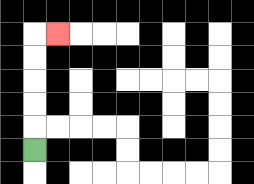{'start': '[1, 6]', 'end': '[2, 1]', 'path_directions': 'U,U,U,U,U,R', 'path_coordinates': '[[1, 6], [1, 5], [1, 4], [1, 3], [1, 2], [1, 1], [2, 1]]'}